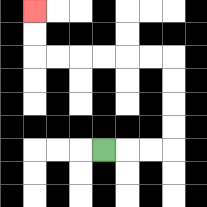{'start': '[4, 6]', 'end': '[1, 0]', 'path_directions': 'R,R,R,U,U,U,U,L,L,L,L,L,L,U,U', 'path_coordinates': '[[4, 6], [5, 6], [6, 6], [7, 6], [7, 5], [7, 4], [7, 3], [7, 2], [6, 2], [5, 2], [4, 2], [3, 2], [2, 2], [1, 2], [1, 1], [1, 0]]'}